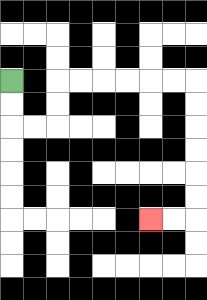{'start': '[0, 3]', 'end': '[6, 9]', 'path_directions': 'D,D,R,R,U,U,R,R,R,R,R,R,D,D,D,D,D,D,L,L', 'path_coordinates': '[[0, 3], [0, 4], [0, 5], [1, 5], [2, 5], [2, 4], [2, 3], [3, 3], [4, 3], [5, 3], [6, 3], [7, 3], [8, 3], [8, 4], [8, 5], [8, 6], [8, 7], [8, 8], [8, 9], [7, 9], [6, 9]]'}